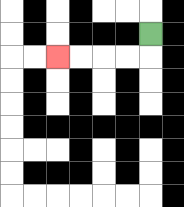{'start': '[6, 1]', 'end': '[2, 2]', 'path_directions': 'D,L,L,L,L', 'path_coordinates': '[[6, 1], [6, 2], [5, 2], [4, 2], [3, 2], [2, 2]]'}